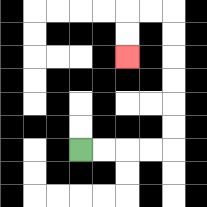{'start': '[3, 6]', 'end': '[5, 2]', 'path_directions': 'R,R,R,R,U,U,U,U,U,U,L,L,D,D', 'path_coordinates': '[[3, 6], [4, 6], [5, 6], [6, 6], [7, 6], [7, 5], [7, 4], [7, 3], [7, 2], [7, 1], [7, 0], [6, 0], [5, 0], [5, 1], [5, 2]]'}